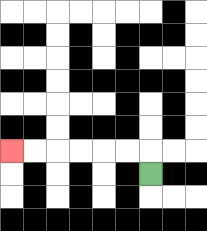{'start': '[6, 7]', 'end': '[0, 6]', 'path_directions': 'U,L,L,L,L,L,L', 'path_coordinates': '[[6, 7], [6, 6], [5, 6], [4, 6], [3, 6], [2, 6], [1, 6], [0, 6]]'}